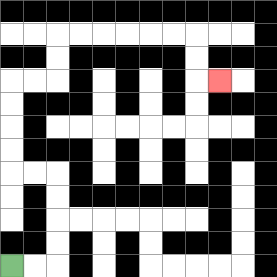{'start': '[0, 11]', 'end': '[9, 3]', 'path_directions': 'R,R,U,U,U,U,L,L,U,U,U,U,R,R,U,U,R,R,R,R,R,R,D,D,R', 'path_coordinates': '[[0, 11], [1, 11], [2, 11], [2, 10], [2, 9], [2, 8], [2, 7], [1, 7], [0, 7], [0, 6], [0, 5], [0, 4], [0, 3], [1, 3], [2, 3], [2, 2], [2, 1], [3, 1], [4, 1], [5, 1], [6, 1], [7, 1], [8, 1], [8, 2], [8, 3], [9, 3]]'}